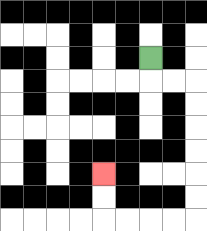{'start': '[6, 2]', 'end': '[4, 7]', 'path_directions': 'D,R,R,D,D,D,D,D,D,L,L,L,L,U,U', 'path_coordinates': '[[6, 2], [6, 3], [7, 3], [8, 3], [8, 4], [8, 5], [8, 6], [8, 7], [8, 8], [8, 9], [7, 9], [6, 9], [5, 9], [4, 9], [4, 8], [4, 7]]'}